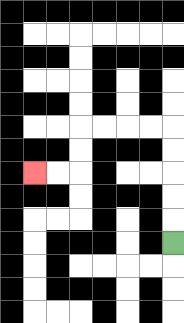{'start': '[7, 10]', 'end': '[1, 7]', 'path_directions': 'U,U,U,U,U,L,L,L,L,D,D,L,L', 'path_coordinates': '[[7, 10], [7, 9], [7, 8], [7, 7], [7, 6], [7, 5], [6, 5], [5, 5], [4, 5], [3, 5], [3, 6], [3, 7], [2, 7], [1, 7]]'}